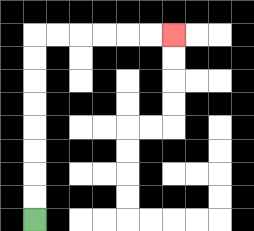{'start': '[1, 9]', 'end': '[7, 1]', 'path_directions': 'U,U,U,U,U,U,U,U,R,R,R,R,R,R', 'path_coordinates': '[[1, 9], [1, 8], [1, 7], [1, 6], [1, 5], [1, 4], [1, 3], [1, 2], [1, 1], [2, 1], [3, 1], [4, 1], [5, 1], [6, 1], [7, 1]]'}